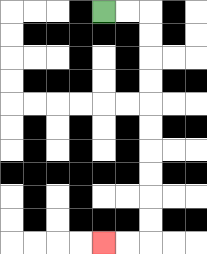{'start': '[4, 0]', 'end': '[4, 10]', 'path_directions': 'R,R,D,D,D,D,D,D,D,D,D,D,L,L', 'path_coordinates': '[[4, 0], [5, 0], [6, 0], [6, 1], [6, 2], [6, 3], [6, 4], [6, 5], [6, 6], [6, 7], [6, 8], [6, 9], [6, 10], [5, 10], [4, 10]]'}